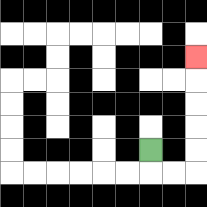{'start': '[6, 6]', 'end': '[8, 2]', 'path_directions': 'D,R,R,U,U,U,U,U', 'path_coordinates': '[[6, 6], [6, 7], [7, 7], [8, 7], [8, 6], [8, 5], [8, 4], [8, 3], [8, 2]]'}